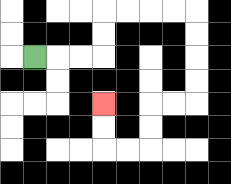{'start': '[1, 2]', 'end': '[4, 4]', 'path_directions': 'R,R,R,U,U,R,R,R,R,D,D,D,D,L,L,D,D,L,L,U,U', 'path_coordinates': '[[1, 2], [2, 2], [3, 2], [4, 2], [4, 1], [4, 0], [5, 0], [6, 0], [7, 0], [8, 0], [8, 1], [8, 2], [8, 3], [8, 4], [7, 4], [6, 4], [6, 5], [6, 6], [5, 6], [4, 6], [4, 5], [4, 4]]'}